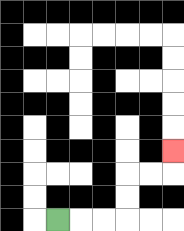{'start': '[2, 9]', 'end': '[7, 6]', 'path_directions': 'R,R,R,U,U,R,R,U', 'path_coordinates': '[[2, 9], [3, 9], [4, 9], [5, 9], [5, 8], [5, 7], [6, 7], [7, 7], [7, 6]]'}